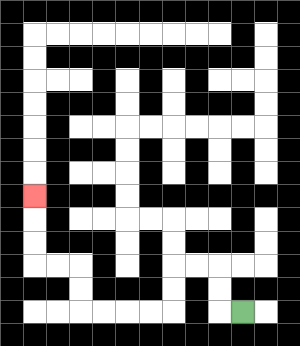{'start': '[10, 13]', 'end': '[1, 8]', 'path_directions': 'L,U,U,L,L,D,D,L,L,L,L,U,U,L,L,U,U,U', 'path_coordinates': '[[10, 13], [9, 13], [9, 12], [9, 11], [8, 11], [7, 11], [7, 12], [7, 13], [6, 13], [5, 13], [4, 13], [3, 13], [3, 12], [3, 11], [2, 11], [1, 11], [1, 10], [1, 9], [1, 8]]'}